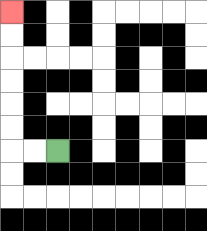{'start': '[2, 6]', 'end': '[0, 0]', 'path_directions': 'L,L,U,U,U,U,U,U', 'path_coordinates': '[[2, 6], [1, 6], [0, 6], [0, 5], [0, 4], [0, 3], [0, 2], [0, 1], [0, 0]]'}